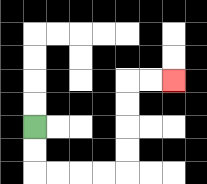{'start': '[1, 5]', 'end': '[7, 3]', 'path_directions': 'D,D,R,R,R,R,U,U,U,U,R,R', 'path_coordinates': '[[1, 5], [1, 6], [1, 7], [2, 7], [3, 7], [4, 7], [5, 7], [5, 6], [5, 5], [5, 4], [5, 3], [6, 3], [7, 3]]'}